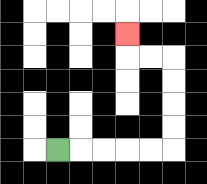{'start': '[2, 6]', 'end': '[5, 1]', 'path_directions': 'R,R,R,R,R,U,U,U,U,L,L,U', 'path_coordinates': '[[2, 6], [3, 6], [4, 6], [5, 6], [6, 6], [7, 6], [7, 5], [7, 4], [7, 3], [7, 2], [6, 2], [5, 2], [5, 1]]'}